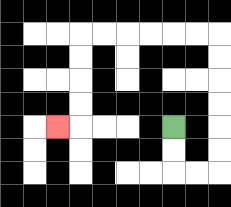{'start': '[7, 5]', 'end': '[2, 5]', 'path_directions': 'D,D,R,R,U,U,U,U,U,U,L,L,L,L,L,L,D,D,D,D,L', 'path_coordinates': '[[7, 5], [7, 6], [7, 7], [8, 7], [9, 7], [9, 6], [9, 5], [9, 4], [9, 3], [9, 2], [9, 1], [8, 1], [7, 1], [6, 1], [5, 1], [4, 1], [3, 1], [3, 2], [3, 3], [3, 4], [3, 5], [2, 5]]'}